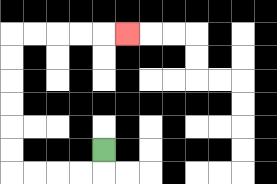{'start': '[4, 6]', 'end': '[5, 1]', 'path_directions': 'D,L,L,L,L,U,U,U,U,U,U,R,R,R,R,R', 'path_coordinates': '[[4, 6], [4, 7], [3, 7], [2, 7], [1, 7], [0, 7], [0, 6], [0, 5], [0, 4], [0, 3], [0, 2], [0, 1], [1, 1], [2, 1], [3, 1], [4, 1], [5, 1]]'}